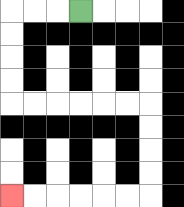{'start': '[3, 0]', 'end': '[0, 8]', 'path_directions': 'L,L,L,D,D,D,D,R,R,R,R,R,R,D,D,D,D,L,L,L,L,L,L', 'path_coordinates': '[[3, 0], [2, 0], [1, 0], [0, 0], [0, 1], [0, 2], [0, 3], [0, 4], [1, 4], [2, 4], [3, 4], [4, 4], [5, 4], [6, 4], [6, 5], [6, 6], [6, 7], [6, 8], [5, 8], [4, 8], [3, 8], [2, 8], [1, 8], [0, 8]]'}